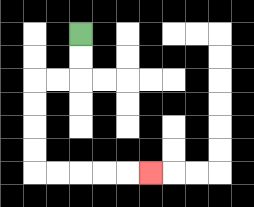{'start': '[3, 1]', 'end': '[6, 7]', 'path_directions': 'D,D,L,L,D,D,D,D,R,R,R,R,R', 'path_coordinates': '[[3, 1], [3, 2], [3, 3], [2, 3], [1, 3], [1, 4], [1, 5], [1, 6], [1, 7], [2, 7], [3, 7], [4, 7], [5, 7], [6, 7]]'}